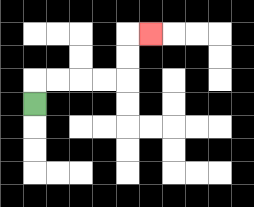{'start': '[1, 4]', 'end': '[6, 1]', 'path_directions': 'U,R,R,R,R,U,U,R', 'path_coordinates': '[[1, 4], [1, 3], [2, 3], [3, 3], [4, 3], [5, 3], [5, 2], [5, 1], [6, 1]]'}